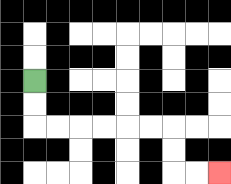{'start': '[1, 3]', 'end': '[9, 7]', 'path_directions': 'D,D,R,R,R,R,R,R,D,D,R,R', 'path_coordinates': '[[1, 3], [1, 4], [1, 5], [2, 5], [3, 5], [4, 5], [5, 5], [6, 5], [7, 5], [7, 6], [7, 7], [8, 7], [9, 7]]'}